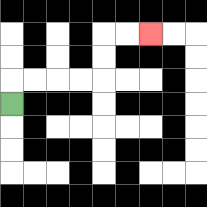{'start': '[0, 4]', 'end': '[6, 1]', 'path_directions': 'U,R,R,R,R,U,U,R,R', 'path_coordinates': '[[0, 4], [0, 3], [1, 3], [2, 3], [3, 3], [4, 3], [4, 2], [4, 1], [5, 1], [6, 1]]'}